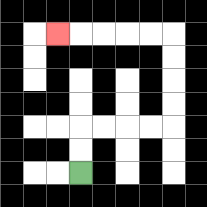{'start': '[3, 7]', 'end': '[2, 1]', 'path_directions': 'U,U,R,R,R,R,U,U,U,U,L,L,L,L,L', 'path_coordinates': '[[3, 7], [3, 6], [3, 5], [4, 5], [5, 5], [6, 5], [7, 5], [7, 4], [7, 3], [7, 2], [7, 1], [6, 1], [5, 1], [4, 1], [3, 1], [2, 1]]'}